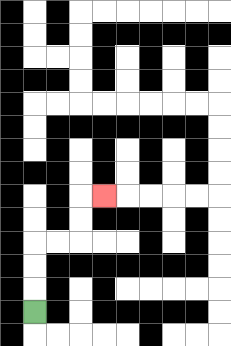{'start': '[1, 13]', 'end': '[4, 8]', 'path_directions': 'U,U,U,R,R,U,U,R', 'path_coordinates': '[[1, 13], [1, 12], [1, 11], [1, 10], [2, 10], [3, 10], [3, 9], [3, 8], [4, 8]]'}